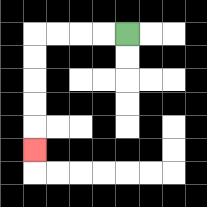{'start': '[5, 1]', 'end': '[1, 6]', 'path_directions': 'L,L,L,L,D,D,D,D,D', 'path_coordinates': '[[5, 1], [4, 1], [3, 1], [2, 1], [1, 1], [1, 2], [1, 3], [1, 4], [1, 5], [1, 6]]'}